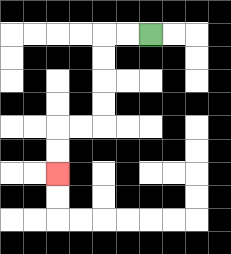{'start': '[6, 1]', 'end': '[2, 7]', 'path_directions': 'L,L,D,D,D,D,L,L,D,D', 'path_coordinates': '[[6, 1], [5, 1], [4, 1], [4, 2], [4, 3], [4, 4], [4, 5], [3, 5], [2, 5], [2, 6], [2, 7]]'}